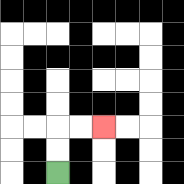{'start': '[2, 7]', 'end': '[4, 5]', 'path_directions': 'U,U,R,R', 'path_coordinates': '[[2, 7], [2, 6], [2, 5], [3, 5], [4, 5]]'}